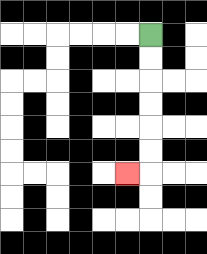{'start': '[6, 1]', 'end': '[5, 7]', 'path_directions': 'D,D,D,D,D,D,L', 'path_coordinates': '[[6, 1], [6, 2], [6, 3], [6, 4], [6, 5], [6, 6], [6, 7], [5, 7]]'}